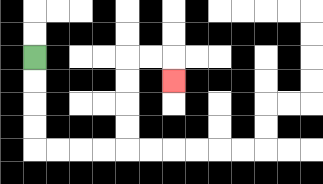{'start': '[1, 2]', 'end': '[7, 3]', 'path_directions': 'D,D,D,D,R,R,R,R,U,U,U,U,R,R,D', 'path_coordinates': '[[1, 2], [1, 3], [1, 4], [1, 5], [1, 6], [2, 6], [3, 6], [4, 6], [5, 6], [5, 5], [5, 4], [5, 3], [5, 2], [6, 2], [7, 2], [7, 3]]'}